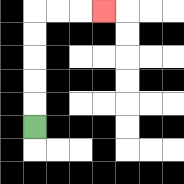{'start': '[1, 5]', 'end': '[4, 0]', 'path_directions': 'U,U,U,U,U,R,R,R', 'path_coordinates': '[[1, 5], [1, 4], [1, 3], [1, 2], [1, 1], [1, 0], [2, 0], [3, 0], [4, 0]]'}